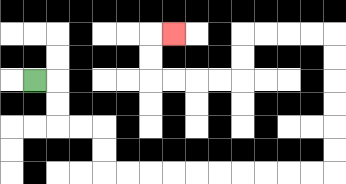{'start': '[1, 3]', 'end': '[7, 1]', 'path_directions': 'R,D,D,R,R,D,D,R,R,R,R,R,R,R,R,R,R,U,U,U,U,U,U,L,L,L,L,D,D,L,L,L,L,U,U,R', 'path_coordinates': '[[1, 3], [2, 3], [2, 4], [2, 5], [3, 5], [4, 5], [4, 6], [4, 7], [5, 7], [6, 7], [7, 7], [8, 7], [9, 7], [10, 7], [11, 7], [12, 7], [13, 7], [14, 7], [14, 6], [14, 5], [14, 4], [14, 3], [14, 2], [14, 1], [13, 1], [12, 1], [11, 1], [10, 1], [10, 2], [10, 3], [9, 3], [8, 3], [7, 3], [6, 3], [6, 2], [6, 1], [7, 1]]'}